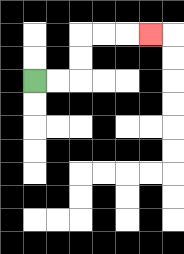{'start': '[1, 3]', 'end': '[6, 1]', 'path_directions': 'R,R,U,U,R,R,R', 'path_coordinates': '[[1, 3], [2, 3], [3, 3], [3, 2], [3, 1], [4, 1], [5, 1], [6, 1]]'}